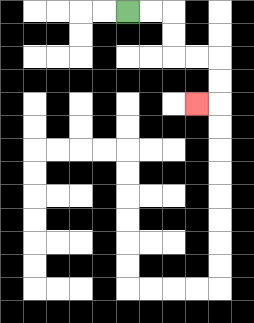{'start': '[5, 0]', 'end': '[8, 4]', 'path_directions': 'R,R,D,D,R,R,D,D,L', 'path_coordinates': '[[5, 0], [6, 0], [7, 0], [7, 1], [7, 2], [8, 2], [9, 2], [9, 3], [9, 4], [8, 4]]'}